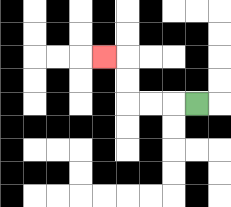{'start': '[8, 4]', 'end': '[4, 2]', 'path_directions': 'L,L,L,U,U,L', 'path_coordinates': '[[8, 4], [7, 4], [6, 4], [5, 4], [5, 3], [5, 2], [4, 2]]'}